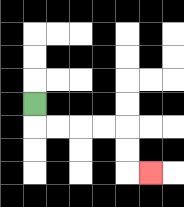{'start': '[1, 4]', 'end': '[6, 7]', 'path_directions': 'D,R,R,R,R,D,D,R', 'path_coordinates': '[[1, 4], [1, 5], [2, 5], [3, 5], [4, 5], [5, 5], [5, 6], [5, 7], [6, 7]]'}